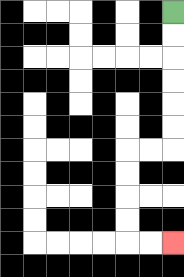{'start': '[7, 0]', 'end': '[7, 10]', 'path_directions': 'D,D,D,D,D,D,L,L,D,D,D,D,R,R', 'path_coordinates': '[[7, 0], [7, 1], [7, 2], [7, 3], [7, 4], [7, 5], [7, 6], [6, 6], [5, 6], [5, 7], [5, 8], [5, 9], [5, 10], [6, 10], [7, 10]]'}